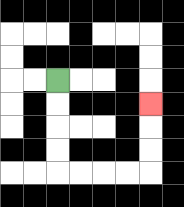{'start': '[2, 3]', 'end': '[6, 4]', 'path_directions': 'D,D,D,D,R,R,R,R,U,U,U', 'path_coordinates': '[[2, 3], [2, 4], [2, 5], [2, 6], [2, 7], [3, 7], [4, 7], [5, 7], [6, 7], [6, 6], [6, 5], [6, 4]]'}